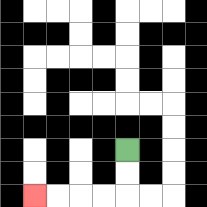{'start': '[5, 6]', 'end': '[1, 8]', 'path_directions': 'D,D,L,L,L,L', 'path_coordinates': '[[5, 6], [5, 7], [5, 8], [4, 8], [3, 8], [2, 8], [1, 8]]'}